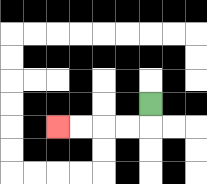{'start': '[6, 4]', 'end': '[2, 5]', 'path_directions': 'D,L,L,L,L', 'path_coordinates': '[[6, 4], [6, 5], [5, 5], [4, 5], [3, 5], [2, 5]]'}